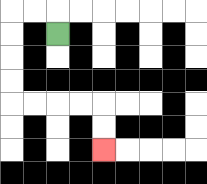{'start': '[2, 1]', 'end': '[4, 6]', 'path_directions': 'U,L,L,D,D,D,D,R,R,R,R,D,D', 'path_coordinates': '[[2, 1], [2, 0], [1, 0], [0, 0], [0, 1], [0, 2], [0, 3], [0, 4], [1, 4], [2, 4], [3, 4], [4, 4], [4, 5], [4, 6]]'}